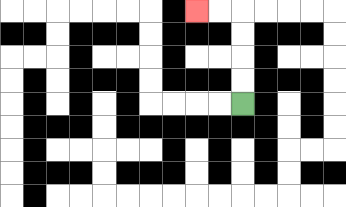{'start': '[10, 4]', 'end': '[8, 0]', 'path_directions': 'U,U,U,U,L,L', 'path_coordinates': '[[10, 4], [10, 3], [10, 2], [10, 1], [10, 0], [9, 0], [8, 0]]'}